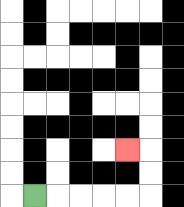{'start': '[1, 8]', 'end': '[5, 6]', 'path_directions': 'R,R,R,R,R,U,U,L', 'path_coordinates': '[[1, 8], [2, 8], [3, 8], [4, 8], [5, 8], [6, 8], [6, 7], [6, 6], [5, 6]]'}